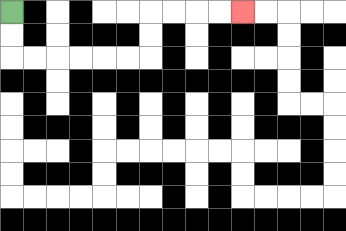{'start': '[0, 0]', 'end': '[10, 0]', 'path_directions': 'D,D,R,R,R,R,R,R,U,U,R,R,R,R', 'path_coordinates': '[[0, 0], [0, 1], [0, 2], [1, 2], [2, 2], [3, 2], [4, 2], [5, 2], [6, 2], [6, 1], [6, 0], [7, 0], [8, 0], [9, 0], [10, 0]]'}